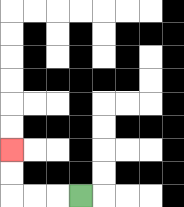{'start': '[3, 8]', 'end': '[0, 6]', 'path_directions': 'L,L,L,U,U', 'path_coordinates': '[[3, 8], [2, 8], [1, 8], [0, 8], [0, 7], [0, 6]]'}